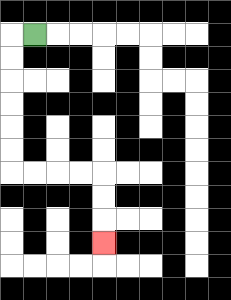{'start': '[1, 1]', 'end': '[4, 10]', 'path_directions': 'L,D,D,D,D,D,D,R,R,R,R,D,D,D', 'path_coordinates': '[[1, 1], [0, 1], [0, 2], [0, 3], [0, 4], [0, 5], [0, 6], [0, 7], [1, 7], [2, 7], [3, 7], [4, 7], [4, 8], [4, 9], [4, 10]]'}